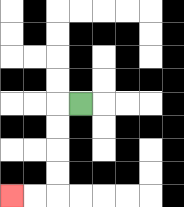{'start': '[3, 4]', 'end': '[0, 8]', 'path_directions': 'L,D,D,D,D,L,L', 'path_coordinates': '[[3, 4], [2, 4], [2, 5], [2, 6], [2, 7], [2, 8], [1, 8], [0, 8]]'}